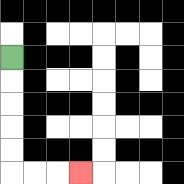{'start': '[0, 2]', 'end': '[3, 7]', 'path_directions': 'D,D,D,D,D,R,R,R', 'path_coordinates': '[[0, 2], [0, 3], [0, 4], [0, 5], [0, 6], [0, 7], [1, 7], [2, 7], [3, 7]]'}